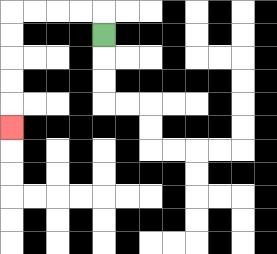{'start': '[4, 1]', 'end': '[0, 5]', 'path_directions': 'U,L,L,L,L,D,D,D,D,D', 'path_coordinates': '[[4, 1], [4, 0], [3, 0], [2, 0], [1, 0], [0, 0], [0, 1], [0, 2], [0, 3], [0, 4], [0, 5]]'}